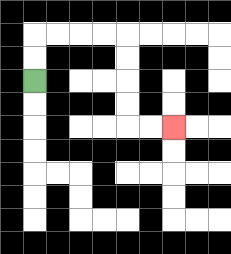{'start': '[1, 3]', 'end': '[7, 5]', 'path_directions': 'U,U,R,R,R,R,D,D,D,D,R,R', 'path_coordinates': '[[1, 3], [1, 2], [1, 1], [2, 1], [3, 1], [4, 1], [5, 1], [5, 2], [5, 3], [5, 4], [5, 5], [6, 5], [7, 5]]'}